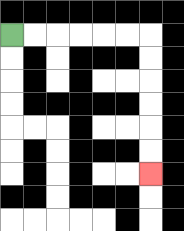{'start': '[0, 1]', 'end': '[6, 7]', 'path_directions': 'R,R,R,R,R,R,D,D,D,D,D,D', 'path_coordinates': '[[0, 1], [1, 1], [2, 1], [3, 1], [4, 1], [5, 1], [6, 1], [6, 2], [6, 3], [6, 4], [6, 5], [6, 6], [6, 7]]'}